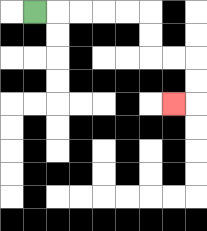{'start': '[1, 0]', 'end': '[7, 4]', 'path_directions': 'R,R,R,R,R,D,D,R,R,D,D,L', 'path_coordinates': '[[1, 0], [2, 0], [3, 0], [4, 0], [5, 0], [6, 0], [6, 1], [6, 2], [7, 2], [8, 2], [8, 3], [8, 4], [7, 4]]'}